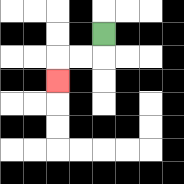{'start': '[4, 1]', 'end': '[2, 3]', 'path_directions': 'D,L,L,D', 'path_coordinates': '[[4, 1], [4, 2], [3, 2], [2, 2], [2, 3]]'}